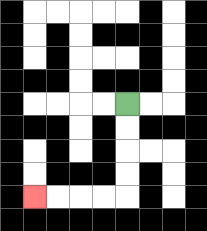{'start': '[5, 4]', 'end': '[1, 8]', 'path_directions': 'D,D,D,D,L,L,L,L', 'path_coordinates': '[[5, 4], [5, 5], [5, 6], [5, 7], [5, 8], [4, 8], [3, 8], [2, 8], [1, 8]]'}